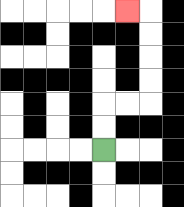{'start': '[4, 6]', 'end': '[5, 0]', 'path_directions': 'U,U,R,R,U,U,U,U,L', 'path_coordinates': '[[4, 6], [4, 5], [4, 4], [5, 4], [6, 4], [6, 3], [6, 2], [6, 1], [6, 0], [5, 0]]'}